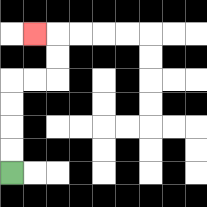{'start': '[0, 7]', 'end': '[1, 1]', 'path_directions': 'U,U,U,U,R,R,U,U,L', 'path_coordinates': '[[0, 7], [0, 6], [0, 5], [0, 4], [0, 3], [1, 3], [2, 3], [2, 2], [2, 1], [1, 1]]'}